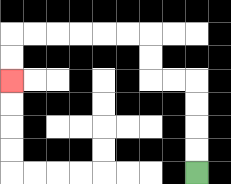{'start': '[8, 7]', 'end': '[0, 3]', 'path_directions': 'U,U,U,U,L,L,U,U,L,L,L,L,L,L,D,D', 'path_coordinates': '[[8, 7], [8, 6], [8, 5], [8, 4], [8, 3], [7, 3], [6, 3], [6, 2], [6, 1], [5, 1], [4, 1], [3, 1], [2, 1], [1, 1], [0, 1], [0, 2], [0, 3]]'}